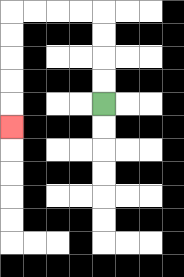{'start': '[4, 4]', 'end': '[0, 5]', 'path_directions': 'U,U,U,U,L,L,L,L,D,D,D,D,D', 'path_coordinates': '[[4, 4], [4, 3], [4, 2], [4, 1], [4, 0], [3, 0], [2, 0], [1, 0], [0, 0], [0, 1], [0, 2], [0, 3], [0, 4], [0, 5]]'}